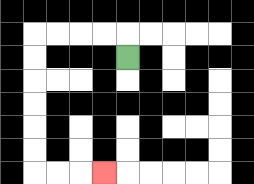{'start': '[5, 2]', 'end': '[4, 7]', 'path_directions': 'U,L,L,L,L,D,D,D,D,D,D,R,R,R', 'path_coordinates': '[[5, 2], [5, 1], [4, 1], [3, 1], [2, 1], [1, 1], [1, 2], [1, 3], [1, 4], [1, 5], [1, 6], [1, 7], [2, 7], [3, 7], [4, 7]]'}